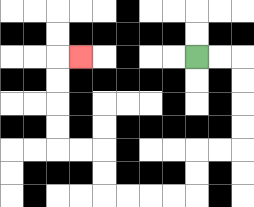{'start': '[8, 2]', 'end': '[3, 2]', 'path_directions': 'R,R,D,D,D,D,L,L,D,D,L,L,L,L,U,U,L,L,U,U,U,U,R', 'path_coordinates': '[[8, 2], [9, 2], [10, 2], [10, 3], [10, 4], [10, 5], [10, 6], [9, 6], [8, 6], [8, 7], [8, 8], [7, 8], [6, 8], [5, 8], [4, 8], [4, 7], [4, 6], [3, 6], [2, 6], [2, 5], [2, 4], [2, 3], [2, 2], [3, 2]]'}